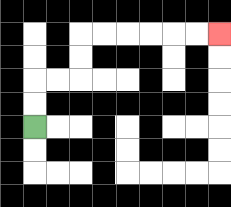{'start': '[1, 5]', 'end': '[9, 1]', 'path_directions': 'U,U,R,R,U,U,R,R,R,R,R,R', 'path_coordinates': '[[1, 5], [1, 4], [1, 3], [2, 3], [3, 3], [3, 2], [3, 1], [4, 1], [5, 1], [6, 1], [7, 1], [8, 1], [9, 1]]'}